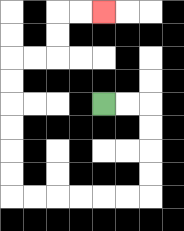{'start': '[4, 4]', 'end': '[4, 0]', 'path_directions': 'R,R,D,D,D,D,L,L,L,L,L,L,U,U,U,U,U,U,R,R,U,U,R,R', 'path_coordinates': '[[4, 4], [5, 4], [6, 4], [6, 5], [6, 6], [6, 7], [6, 8], [5, 8], [4, 8], [3, 8], [2, 8], [1, 8], [0, 8], [0, 7], [0, 6], [0, 5], [0, 4], [0, 3], [0, 2], [1, 2], [2, 2], [2, 1], [2, 0], [3, 0], [4, 0]]'}